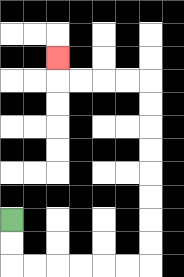{'start': '[0, 9]', 'end': '[2, 2]', 'path_directions': 'D,D,R,R,R,R,R,R,U,U,U,U,U,U,U,U,L,L,L,L,U', 'path_coordinates': '[[0, 9], [0, 10], [0, 11], [1, 11], [2, 11], [3, 11], [4, 11], [5, 11], [6, 11], [6, 10], [6, 9], [6, 8], [6, 7], [6, 6], [6, 5], [6, 4], [6, 3], [5, 3], [4, 3], [3, 3], [2, 3], [2, 2]]'}